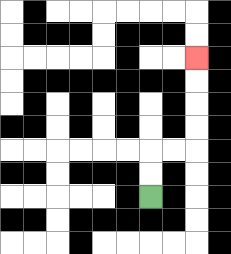{'start': '[6, 8]', 'end': '[8, 2]', 'path_directions': 'U,U,R,R,U,U,U,U', 'path_coordinates': '[[6, 8], [6, 7], [6, 6], [7, 6], [8, 6], [8, 5], [8, 4], [8, 3], [8, 2]]'}